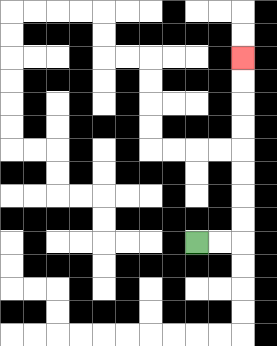{'start': '[8, 10]', 'end': '[10, 2]', 'path_directions': 'R,R,U,U,U,U,U,U,U,U', 'path_coordinates': '[[8, 10], [9, 10], [10, 10], [10, 9], [10, 8], [10, 7], [10, 6], [10, 5], [10, 4], [10, 3], [10, 2]]'}